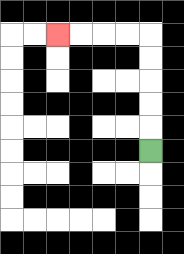{'start': '[6, 6]', 'end': '[2, 1]', 'path_directions': 'U,U,U,U,U,L,L,L,L', 'path_coordinates': '[[6, 6], [6, 5], [6, 4], [6, 3], [6, 2], [6, 1], [5, 1], [4, 1], [3, 1], [2, 1]]'}